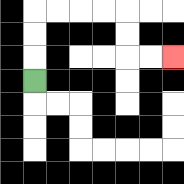{'start': '[1, 3]', 'end': '[7, 2]', 'path_directions': 'U,U,U,R,R,R,R,D,D,R,R', 'path_coordinates': '[[1, 3], [1, 2], [1, 1], [1, 0], [2, 0], [3, 0], [4, 0], [5, 0], [5, 1], [5, 2], [6, 2], [7, 2]]'}